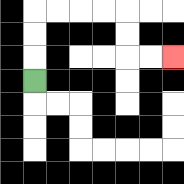{'start': '[1, 3]', 'end': '[7, 2]', 'path_directions': 'U,U,U,R,R,R,R,D,D,R,R', 'path_coordinates': '[[1, 3], [1, 2], [1, 1], [1, 0], [2, 0], [3, 0], [4, 0], [5, 0], [5, 1], [5, 2], [6, 2], [7, 2]]'}